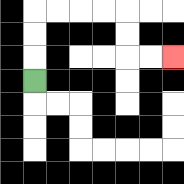{'start': '[1, 3]', 'end': '[7, 2]', 'path_directions': 'U,U,U,R,R,R,R,D,D,R,R', 'path_coordinates': '[[1, 3], [1, 2], [1, 1], [1, 0], [2, 0], [3, 0], [4, 0], [5, 0], [5, 1], [5, 2], [6, 2], [7, 2]]'}